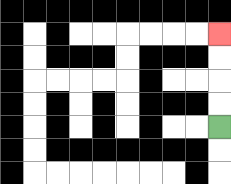{'start': '[9, 5]', 'end': '[9, 1]', 'path_directions': 'U,U,U,U', 'path_coordinates': '[[9, 5], [9, 4], [9, 3], [9, 2], [9, 1]]'}